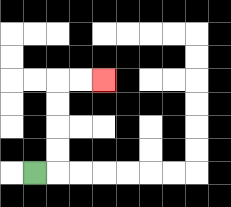{'start': '[1, 7]', 'end': '[4, 3]', 'path_directions': 'R,U,U,U,U,R,R', 'path_coordinates': '[[1, 7], [2, 7], [2, 6], [2, 5], [2, 4], [2, 3], [3, 3], [4, 3]]'}